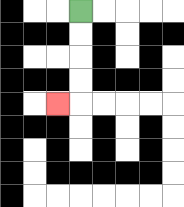{'start': '[3, 0]', 'end': '[2, 4]', 'path_directions': 'D,D,D,D,L', 'path_coordinates': '[[3, 0], [3, 1], [3, 2], [3, 3], [3, 4], [2, 4]]'}